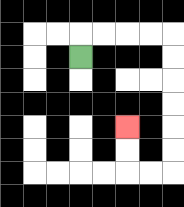{'start': '[3, 2]', 'end': '[5, 5]', 'path_directions': 'U,R,R,R,R,D,D,D,D,D,D,L,L,U,U', 'path_coordinates': '[[3, 2], [3, 1], [4, 1], [5, 1], [6, 1], [7, 1], [7, 2], [7, 3], [7, 4], [7, 5], [7, 6], [7, 7], [6, 7], [5, 7], [5, 6], [5, 5]]'}